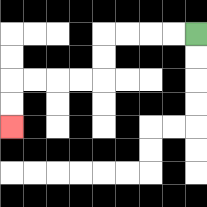{'start': '[8, 1]', 'end': '[0, 5]', 'path_directions': 'L,L,L,L,D,D,L,L,L,L,D,D', 'path_coordinates': '[[8, 1], [7, 1], [6, 1], [5, 1], [4, 1], [4, 2], [4, 3], [3, 3], [2, 3], [1, 3], [0, 3], [0, 4], [0, 5]]'}